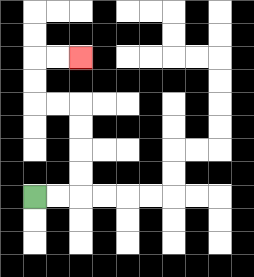{'start': '[1, 8]', 'end': '[3, 2]', 'path_directions': 'R,R,U,U,U,U,L,L,U,U,R,R', 'path_coordinates': '[[1, 8], [2, 8], [3, 8], [3, 7], [3, 6], [3, 5], [3, 4], [2, 4], [1, 4], [1, 3], [1, 2], [2, 2], [3, 2]]'}